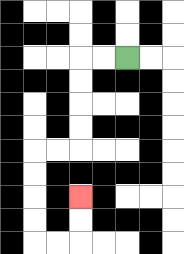{'start': '[5, 2]', 'end': '[3, 8]', 'path_directions': 'L,L,D,D,D,D,L,L,D,D,D,D,R,R,U,U', 'path_coordinates': '[[5, 2], [4, 2], [3, 2], [3, 3], [3, 4], [3, 5], [3, 6], [2, 6], [1, 6], [1, 7], [1, 8], [1, 9], [1, 10], [2, 10], [3, 10], [3, 9], [3, 8]]'}